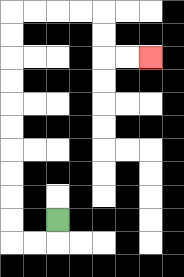{'start': '[2, 9]', 'end': '[6, 2]', 'path_directions': 'D,L,L,U,U,U,U,U,U,U,U,U,U,R,R,R,R,D,D,R,R', 'path_coordinates': '[[2, 9], [2, 10], [1, 10], [0, 10], [0, 9], [0, 8], [0, 7], [0, 6], [0, 5], [0, 4], [0, 3], [0, 2], [0, 1], [0, 0], [1, 0], [2, 0], [3, 0], [4, 0], [4, 1], [4, 2], [5, 2], [6, 2]]'}